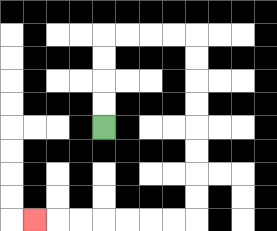{'start': '[4, 5]', 'end': '[1, 9]', 'path_directions': 'U,U,U,U,R,R,R,R,D,D,D,D,D,D,D,D,L,L,L,L,L,L,L', 'path_coordinates': '[[4, 5], [4, 4], [4, 3], [4, 2], [4, 1], [5, 1], [6, 1], [7, 1], [8, 1], [8, 2], [8, 3], [8, 4], [8, 5], [8, 6], [8, 7], [8, 8], [8, 9], [7, 9], [6, 9], [5, 9], [4, 9], [3, 9], [2, 9], [1, 9]]'}